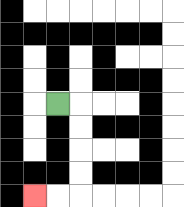{'start': '[2, 4]', 'end': '[1, 8]', 'path_directions': 'R,D,D,D,D,L,L', 'path_coordinates': '[[2, 4], [3, 4], [3, 5], [3, 6], [3, 7], [3, 8], [2, 8], [1, 8]]'}